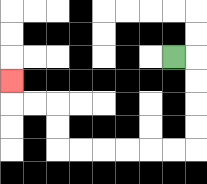{'start': '[7, 2]', 'end': '[0, 3]', 'path_directions': 'R,D,D,D,D,L,L,L,L,L,L,U,U,L,L,U', 'path_coordinates': '[[7, 2], [8, 2], [8, 3], [8, 4], [8, 5], [8, 6], [7, 6], [6, 6], [5, 6], [4, 6], [3, 6], [2, 6], [2, 5], [2, 4], [1, 4], [0, 4], [0, 3]]'}